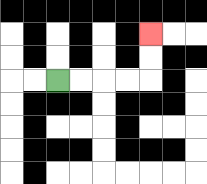{'start': '[2, 3]', 'end': '[6, 1]', 'path_directions': 'R,R,R,R,U,U', 'path_coordinates': '[[2, 3], [3, 3], [4, 3], [5, 3], [6, 3], [6, 2], [6, 1]]'}